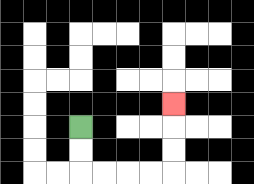{'start': '[3, 5]', 'end': '[7, 4]', 'path_directions': 'D,D,R,R,R,R,U,U,U', 'path_coordinates': '[[3, 5], [3, 6], [3, 7], [4, 7], [5, 7], [6, 7], [7, 7], [7, 6], [7, 5], [7, 4]]'}